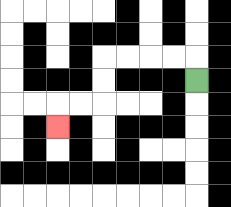{'start': '[8, 3]', 'end': '[2, 5]', 'path_directions': 'U,L,L,L,L,D,D,L,L,D', 'path_coordinates': '[[8, 3], [8, 2], [7, 2], [6, 2], [5, 2], [4, 2], [4, 3], [4, 4], [3, 4], [2, 4], [2, 5]]'}